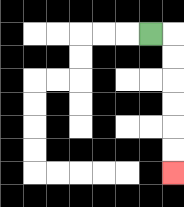{'start': '[6, 1]', 'end': '[7, 7]', 'path_directions': 'R,D,D,D,D,D,D', 'path_coordinates': '[[6, 1], [7, 1], [7, 2], [7, 3], [7, 4], [7, 5], [7, 6], [7, 7]]'}